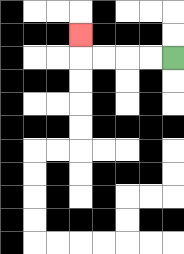{'start': '[7, 2]', 'end': '[3, 1]', 'path_directions': 'L,L,L,L,U', 'path_coordinates': '[[7, 2], [6, 2], [5, 2], [4, 2], [3, 2], [3, 1]]'}